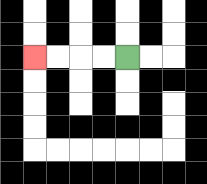{'start': '[5, 2]', 'end': '[1, 2]', 'path_directions': 'L,L,L,L', 'path_coordinates': '[[5, 2], [4, 2], [3, 2], [2, 2], [1, 2]]'}